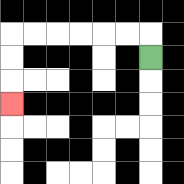{'start': '[6, 2]', 'end': '[0, 4]', 'path_directions': 'U,L,L,L,L,L,L,D,D,D', 'path_coordinates': '[[6, 2], [6, 1], [5, 1], [4, 1], [3, 1], [2, 1], [1, 1], [0, 1], [0, 2], [0, 3], [0, 4]]'}